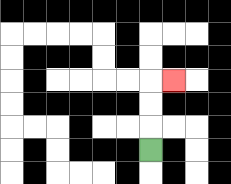{'start': '[6, 6]', 'end': '[7, 3]', 'path_directions': 'U,U,U,R', 'path_coordinates': '[[6, 6], [6, 5], [6, 4], [6, 3], [7, 3]]'}